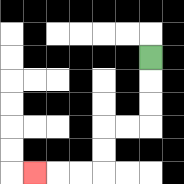{'start': '[6, 2]', 'end': '[1, 7]', 'path_directions': 'D,D,D,L,L,D,D,L,L,L', 'path_coordinates': '[[6, 2], [6, 3], [6, 4], [6, 5], [5, 5], [4, 5], [4, 6], [4, 7], [3, 7], [2, 7], [1, 7]]'}